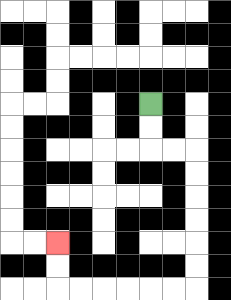{'start': '[6, 4]', 'end': '[2, 10]', 'path_directions': 'D,D,R,R,D,D,D,D,D,D,L,L,L,L,L,L,U,U', 'path_coordinates': '[[6, 4], [6, 5], [6, 6], [7, 6], [8, 6], [8, 7], [8, 8], [8, 9], [8, 10], [8, 11], [8, 12], [7, 12], [6, 12], [5, 12], [4, 12], [3, 12], [2, 12], [2, 11], [2, 10]]'}